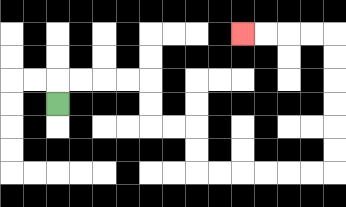{'start': '[2, 4]', 'end': '[10, 1]', 'path_directions': 'U,R,R,R,R,D,D,R,R,D,D,R,R,R,R,R,R,U,U,U,U,U,U,L,L,L,L', 'path_coordinates': '[[2, 4], [2, 3], [3, 3], [4, 3], [5, 3], [6, 3], [6, 4], [6, 5], [7, 5], [8, 5], [8, 6], [8, 7], [9, 7], [10, 7], [11, 7], [12, 7], [13, 7], [14, 7], [14, 6], [14, 5], [14, 4], [14, 3], [14, 2], [14, 1], [13, 1], [12, 1], [11, 1], [10, 1]]'}